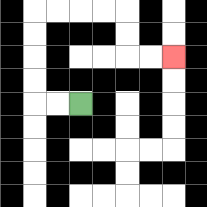{'start': '[3, 4]', 'end': '[7, 2]', 'path_directions': 'L,L,U,U,U,U,R,R,R,R,D,D,R,R', 'path_coordinates': '[[3, 4], [2, 4], [1, 4], [1, 3], [1, 2], [1, 1], [1, 0], [2, 0], [3, 0], [4, 0], [5, 0], [5, 1], [5, 2], [6, 2], [7, 2]]'}